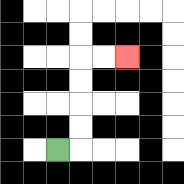{'start': '[2, 6]', 'end': '[5, 2]', 'path_directions': 'R,U,U,U,U,R,R', 'path_coordinates': '[[2, 6], [3, 6], [3, 5], [3, 4], [3, 3], [3, 2], [4, 2], [5, 2]]'}